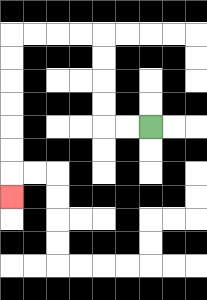{'start': '[6, 5]', 'end': '[0, 8]', 'path_directions': 'L,L,U,U,U,U,L,L,L,L,D,D,D,D,D,D,D', 'path_coordinates': '[[6, 5], [5, 5], [4, 5], [4, 4], [4, 3], [4, 2], [4, 1], [3, 1], [2, 1], [1, 1], [0, 1], [0, 2], [0, 3], [0, 4], [0, 5], [0, 6], [0, 7], [0, 8]]'}